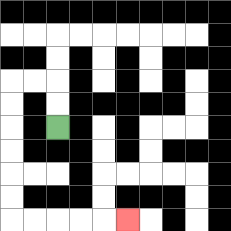{'start': '[2, 5]', 'end': '[5, 9]', 'path_directions': 'U,U,L,L,D,D,D,D,D,D,R,R,R,R,R', 'path_coordinates': '[[2, 5], [2, 4], [2, 3], [1, 3], [0, 3], [0, 4], [0, 5], [0, 6], [0, 7], [0, 8], [0, 9], [1, 9], [2, 9], [3, 9], [4, 9], [5, 9]]'}